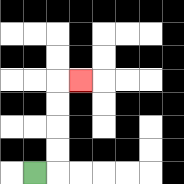{'start': '[1, 7]', 'end': '[3, 3]', 'path_directions': 'R,U,U,U,U,R', 'path_coordinates': '[[1, 7], [2, 7], [2, 6], [2, 5], [2, 4], [2, 3], [3, 3]]'}